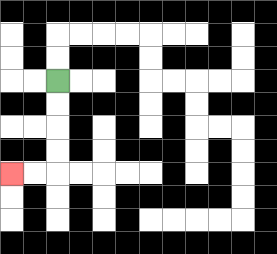{'start': '[2, 3]', 'end': '[0, 7]', 'path_directions': 'D,D,D,D,L,L', 'path_coordinates': '[[2, 3], [2, 4], [2, 5], [2, 6], [2, 7], [1, 7], [0, 7]]'}